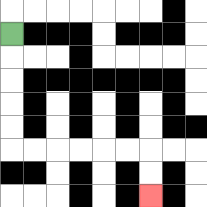{'start': '[0, 1]', 'end': '[6, 8]', 'path_directions': 'D,D,D,D,D,R,R,R,R,R,R,D,D', 'path_coordinates': '[[0, 1], [0, 2], [0, 3], [0, 4], [0, 5], [0, 6], [1, 6], [2, 6], [3, 6], [4, 6], [5, 6], [6, 6], [6, 7], [6, 8]]'}